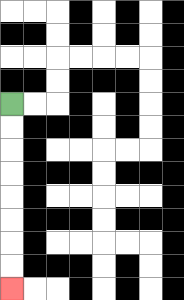{'start': '[0, 4]', 'end': '[0, 12]', 'path_directions': 'D,D,D,D,D,D,D,D', 'path_coordinates': '[[0, 4], [0, 5], [0, 6], [0, 7], [0, 8], [0, 9], [0, 10], [0, 11], [0, 12]]'}